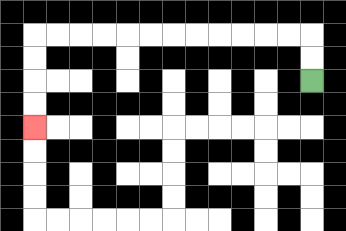{'start': '[13, 3]', 'end': '[1, 5]', 'path_directions': 'U,U,L,L,L,L,L,L,L,L,L,L,L,L,D,D,D,D', 'path_coordinates': '[[13, 3], [13, 2], [13, 1], [12, 1], [11, 1], [10, 1], [9, 1], [8, 1], [7, 1], [6, 1], [5, 1], [4, 1], [3, 1], [2, 1], [1, 1], [1, 2], [1, 3], [1, 4], [1, 5]]'}